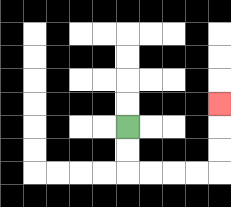{'start': '[5, 5]', 'end': '[9, 4]', 'path_directions': 'D,D,R,R,R,R,U,U,U', 'path_coordinates': '[[5, 5], [5, 6], [5, 7], [6, 7], [7, 7], [8, 7], [9, 7], [9, 6], [9, 5], [9, 4]]'}